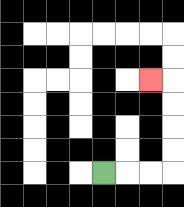{'start': '[4, 7]', 'end': '[6, 3]', 'path_directions': 'R,R,R,U,U,U,U,L', 'path_coordinates': '[[4, 7], [5, 7], [6, 7], [7, 7], [7, 6], [7, 5], [7, 4], [7, 3], [6, 3]]'}